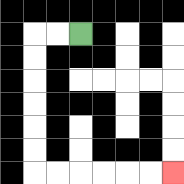{'start': '[3, 1]', 'end': '[7, 7]', 'path_directions': 'L,L,D,D,D,D,D,D,R,R,R,R,R,R', 'path_coordinates': '[[3, 1], [2, 1], [1, 1], [1, 2], [1, 3], [1, 4], [1, 5], [1, 6], [1, 7], [2, 7], [3, 7], [4, 7], [5, 7], [6, 7], [7, 7]]'}